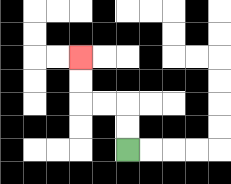{'start': '[5, 6]', 'end': '[3, 2]', 'path_directions': 'U,U,L,L,U,U', 'path_coordinates': '[[5, 6], [5, 5], [5, 4], [4, 4], [3, 4], [3, 3], [3, 2]]'}